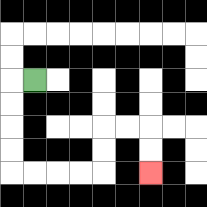{'start': '[1, 3]', 'end': '[6, 7]', 'path_directions': 'L,D,D,D,D,R,R,R,R,U,U,R,R,D,D', 'path_coordinates': '[[1, 3], [0, 3], [0, 4], [0, 5], [0, 6], [0, 7], [1, 7], [2, 7], [3, 7], [4, 7], [4, 6], [4, 5], [5, 5], [6, 5], [6, 6], [6, 7]]'}